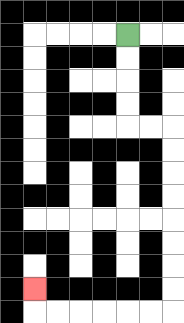{'start': '[5, 1]', 'end': '[1, 12]', 'path_directions': 'D,D,D,D,R,R,D,D,D,D,D,D,D,D,L,L,L,L,L,L,U', 'path_coordinates': '[[5, 1], [5, 2], [5, 3], [5, 4], [5, 5], [6, 5], [7, 5], [7, 6], [7, 7], [7, 8], [7, 9], [7, 10], [7, 11], [7, 12], [7, 13], [6, 13], [5, 13], [4, 13], [3, 13], [2, 13], [1, 13], [1, 12]]'}